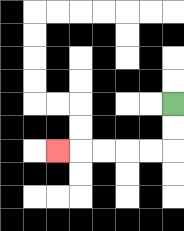{'start': '[7, 4]', 'end': '[2, 6]', 'path_directions': 'D,D,L,L,L,L,L', 'path_coordinates': '[[7, 4], [7, 5], [7, 6], [6, 6], [5, 6], [4, 6], [3, 6], [2, 6]]'}